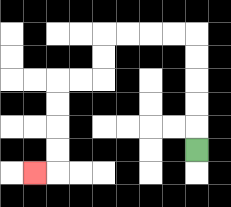{'start': '[8, 6]', 'end': '[1, 7]', 'path_directions': 'U,U,U,U,U,L,L,L,L,D,D,L,L,D,D,D,D,L', 'path_coordinates': '[[8, 6], [8, 5], [8, 4], [8, 3], [8, 2], [8, 1], [7, 1], [6, 1], [5, 1], [4, 1], [4, 2], [4, 3], [3, 3], [2, 3], [2, 4], [2, 5], [2, 6], [2, 7], [1, 7]]'}